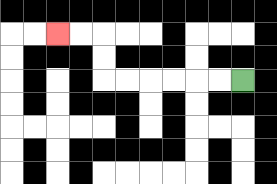{'start': '[10, 3]', 'end': '[2, 1]', 'path_directions': 'L,L,L,L,L,L,U,U,L,L', 'path_coordinates': '[[10, 3], [9, 3], [8, 3], [7, 3], [6, 3], [5, 3], [4, 3], [4, 2], [4, 1], [3, 1], [2, 1]]'}